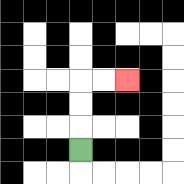{'start': '[3, 6]', 'end': '[5, 3]', 'path_directions': 'U,U,U,R,R', 'path_coordinates': '[[3, 6], [3, 5], [3, 4], [3, 3], [4, 3], [5, 3]]'}